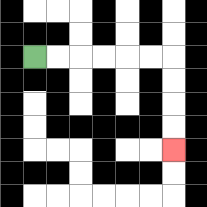{'start': '[1, 2]', 'end': '[7, 6]', 'path_directions': 'R,R,R,R,R,R,D,D,D,D', 'path_coordinates': '[[1, 2], [2, 2], [3, 2], [4, 2], [5, 2], [6, 2], [7, 2], [7, 3], [7, 4], [7, 5], [7, 6]]'}